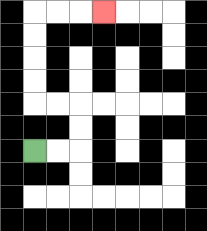{'start': '[1, 6]', 'end': '[4, 0]', 'path_directions': 'R,R,U,U,L,L,U,U,U,U,R,R,R', 'path_coordinates': '[[1, 6], [2, 6], [3, 6], [3, 5], [3, 4], [2, 4], [1, 4], [1, 3], [1, 2], [1, 1], [1, 0], [2, 0], [3, 0], [4, 0]]'}